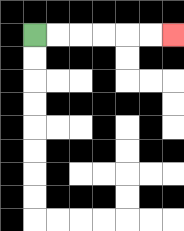{'start': '[1, 1]', 'end': '[7, 1]', 'path_directions': 'R,R,R,R,R,R', 'path_coordinates': '[[1, 1], [2, 1], [3, 1], [4, 1], [5, 1], [6, 1], [7, 1]]'}